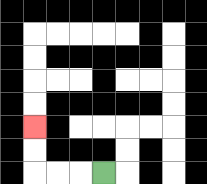{'start': '[4, 7]', 'end': '[1, 5]', 'path_directions': 'L,L,L,U,U', 'path_coordinates': '[[4, 7], [3, 7], [2, 7], [1, 7], [1, 6], [1, 5]]'}